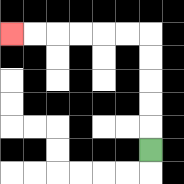{'start': '[6, 6]', 'end': '[0, 1]', 'path_directions': 'U,U,U,U,U,L,L,L,L,L,L', 'path_coordinates': '[[6, 6], [6, 5], [6, 4], [6, 3], [6, 2], [6, 1], [5, 1], [4, 1], [3, 1], [2, 1], [1, 1], [0, 1]]'}